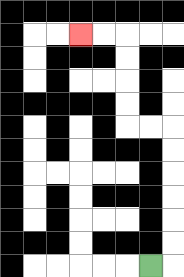{'start': '[6, 11]', 'end': '[3, 1]', 'path_directions': 'R,U,U,U,U,U,U,L,L,U,U,U,U,L,L', 'path_coordinates': '[[6, 11], [7, 11], [7, 10], [7, 9], [7, 8], [7, 7], [7, 6], [7, 5], [6, 5], [5, 5], [5, 4], [5, 3], [5, 2], [5, 1], [4, 1], [3, 1]]'}